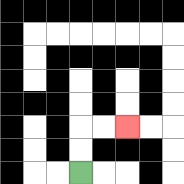{'start': '[3, 7]', 'end': '[5, 5]', 'path_directions': 'U,U,R,R', 'path_coordinates': '[[3, 7], [3, 6], [3, 5], [4, 5], [5, 5]]'}